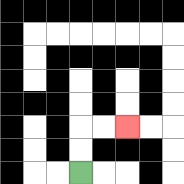{'start': '[3, 7]', 'end': '[5, 5]', 'path_directions': 'U,U,R,R', 'path_coordinates': '[[3, 7], [3, 6], [3, 5], [4, 5], [5, 5]]'}